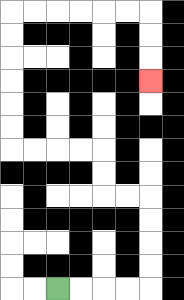{'start': '[2, 12]', 'end': '[6, 3]', 'path_directions': 'R,R,R,R,U,U,U,U,L,L,U,U,L,L,L,L,U,U,U,U,U,U,R,R,R,R,R,R,D,D,D', 'path_coordinates': '[[2, 12], [3, 12], [4, 12], [5, 12], [6, 12], [6, 11], [6, 10], [6, 9], [6, 8], [5, 8], [4, 8], [4, 7], [4, 6], [3, 6], [2, 6], [1, 6], [0, 6], [0, 5], [0, 4], [0, 3], [0, 2], [0, 1], [0, 0], [1, 0], [2, 0], [3, 0], [4, 0], [5, 0], [6, 0], [6, 1], [6, 2], [6, 3]]'}